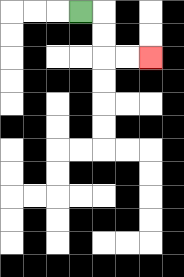{'start': '[3, 0]', 'end': '[6, 2]', 'path_directions': 'R,D,D,R,R', 'path_coordinates': '[[3, 0], [4, 0], [4, 1], [4, 2], [5, 2], [6, 2]]'}